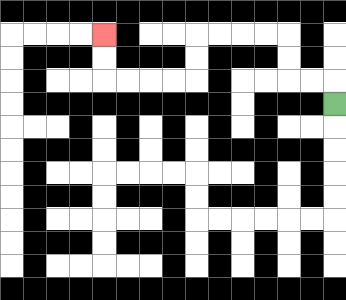{'start': '[14, 4]', 'end': '[4, 1]', 'path_directions': 'U,L,L,U,U,L,L,L,L,D,D,L,L,L,L,U,U', 'path_coordinates': '[[14, 4], [14, 3], [13, 3], [12, 3], [12, 2], [12, 1], [11, 1], [10, 1], [9, 1], [8, 1], [8, 2], [8, 3], [7, 3], [6, 3], [5, 3], [4, 3], [4, 2], [4, 1]]'}